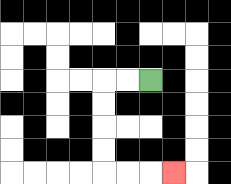{'start': '[6, 3]', 'end': '[7, 7]', 'path_directions': 'L,L,D,D,D,D,R,R,R', 'path_coordinates': '[[6, 3], [5, 3], [4, 3], [4, 4], [4, 5], [4, 6], [4, 7], [5, 7], [6, 7], [7, 7]]'}